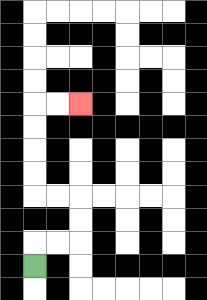{'start': '[1, 11]', 'end': '[3, 4]', 'path_directions': 'U,R,R,U,U,L,L,U,U,U,U,R,R', 'path_coordinates': '[[1, 11], [1, 10], [2, 10], [3, 10], [3, 9], [3, 8], [2, 8], [1, 8], [1, 7], [1, 6], [1, 5], [1, 4], [2, 4], [3, 4]]'}